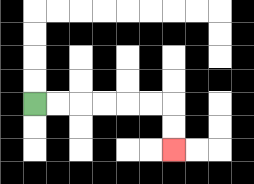{'start': '[1, 4]', 'end': '[7, 6]', 'path_directions': 'R,R,R,R,R,R,D,D', 'path_coordinates': '[[1, 4], [2, 4], [3, 4], [4, 4], [5, 4], [6, 4], [7, 4], [7, 5], [7, 6]]'}